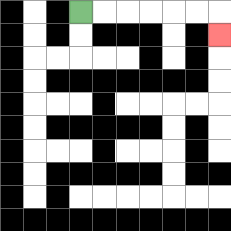{'start': '[3, 0]', 'end': '[9, 1]', 'path_directions': 'R,R,R,R,R,R,D', 'path_coordinates': '[[3, 0], [4, 0], [5, 0], [6, 0], [7, 0], [8, 0], [9, 0], [9, 1]]'}